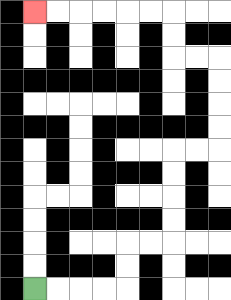{'start': '[1, 12]', 'end': '[1, 0]', 'path_directions': 'R,R,R,R,U,U,R,R,U,U,U,U,R,R,U,U,U,U,L,L,U,U,L,L,L,L,L,L', 'path_coordinates': '[[1, 12], [2, 12], [3, 12], [4, 12], [5, 12], [5, 11], [5, 10], [6, 10], [7, 10], [7, 9], [7, 8], [7, 7], [7, 6], [8, 6], [9, 6], [9, 5], [9, 4], [9, 3], [9, 2], [8, 2], [7, 2], [7, 1], [7, 0], [6, 0], [5, 0], [4, 0], [3, 0], [2, 0], [1, 0]]'}